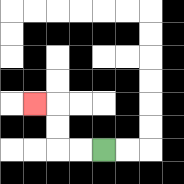{'start': '[4, 6]', 'end': '[1, 4]', 'path_directions': 'L,L,U,U,L', 'path_coordinates': '[[4, 6], [3, 6], [2, 6], [2, 5], [2, 4], [1, 4]]'}